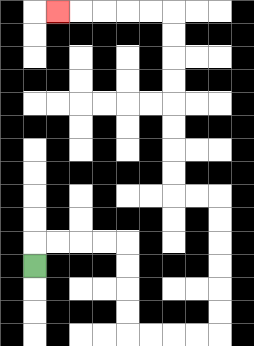{'start': '[1, 11]', 'end': '[2, 0]', 'path_directions': 'U,R,R,R,R,D,D,D,D,R,R,R,R,U,U,U,U,U,U,L,L,U,U,U,U,U,U,U,U,L,L,L,L,L', 'path_coordinates': '[[1, 11], [1, 10], [2, 10], [3, 10], [4, 10], [5, 10], [5, 11], [5, 12], [5, 13], [5, 14], [6, 14], [7, 14], [8, 14], [9, 14], [9, 13], [9, 12], [9, 11], [9, 10], [9, 9], [9, 8], [8, 8], [7, 8], [7, 7], [7, 6], [7, 5], [7, 4], [7, 3], [7, 2], [7, 1], [7, 0], [6, 0], [5, 0], [4, 0], [3, 0], [2, 0]]'}